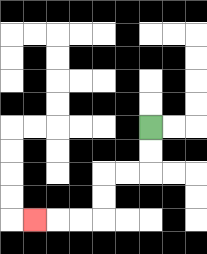{'start': '[6, 5]', 'end': '[1, 9]', 'path_directions': 'D,D,L,L,D,D,L,L,L', 'path_coordinates': '[[6, 5], [6, 6], [6, 7], [5, 7], [4, 7], [4, 8], [4, 9], [3, 9], [2, 9], [1, 9]]'}